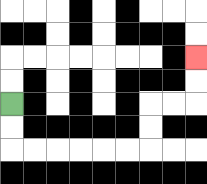{'start': '[0, 4]', 'end': '[8, 2]', 'path_directions': 'D,D,R,R,R,R,R,R,U,U,R,R,U,U', 'path_coordinates': '[[0, 4], [0, 5], [0, 6], [1, 6], [2, 6], [3, 6], [4, 6], [5, 6], [6, 6], [6, 5], [6, 4], [7, 4], [8, 4], [8, 3], [8, 2]]'}